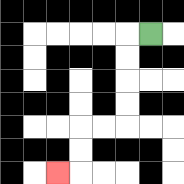{'start': '[6, 1]', 'end': '[2, 7]', 'path_directions': 'L,D,D,D,D,L,L,D,D,L', 'path_coordinates': '[[6, 1], [5, 1], [5, 2], [5, 3], [5, 4], [5, 5], [4, 5], [3, 5], [3, 6], [3, 7], [2, 7]]'}